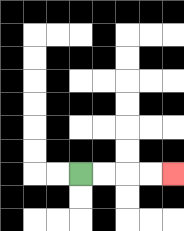{'start': '[3, 7]', 'end': '[7, 7]', 'path_directions': 'R,R,R,R', 'path_coordinates': '[[3, 7], [4, 7], [5, 7], [6, 7], [7, 7]]'}